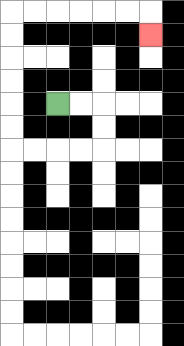{'start': '[2, 4]', 'end': '[6, 1]', 'path_directions': 'R,R,D,D,L,L,L,L,U,U,U,U,U,U,R,R,R,R,R,R,D', 'path_coordinates': '[[2, 4], [3, 4], [4, 4], [4, 5], [4, 6], [3, 6], [2, 6], [1, 6], [0, 6], [0, 5], [0, 4], [0, 3], [0, 2], [0, 1], [0, 0], [1, 0], [2, 0], [3, 0], [4, 0], [5, 0], [6, 0], [6, 1]]'}